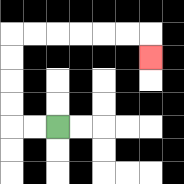{'start': '[2, 5]', 'end': '[6, 2]', 'path_directions': 'L,L,U,U,U,U,R,R,R,R,R,R,D', 'path_coordinates': '[[2, 5], [1, 5], [0, 5], [0, 4], [0, 3], [0, 2], [0, 1], [1, 1], [2, 1], [3, 1], [4, 1], [5, 1], [6, 1], [6, 2]]'}